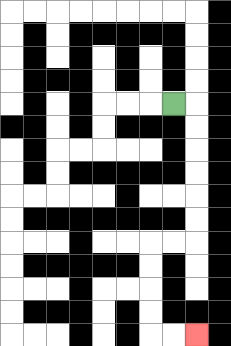{'start': '[7, 4]', 'end': '[8, 14]', 'path_directions': 'R,D,D,D,D,D,D,L,L,D,D,D,D,R,R', 'path_coordinates': '[[7, 4], [8, 4], [8, 5], [8, 6], [8, 7], [8, 8], [8, 9], [8, 10], [7, 10], [6, 10], [6, 11], [6, 12], [6, 13], [6, 14], [7, 14], [8, 14]]'}